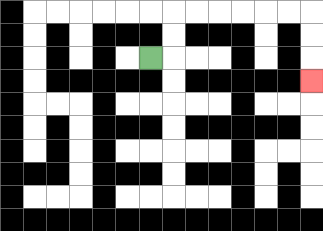{'start': '[6, 2]', 'end': '[13, 3]', 'path_directions': 'R,U,U,R,R,R,R,R,R,D,D,D', 'path_coordinates': '[[6, 2], [7, 2], [7, 1], [7, 0], [8, 0], [9, 0], [10, 0], [11, 0], [12, 0], [13, 0], [13, 1], [13, 2], [13, 3]]'}